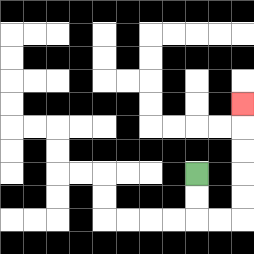{'start': '[8, 7]', 'end': '[10, 4]', 'path_directions': 'D,D,R,R,U,U,U,U,U', 'path_coordinates': '[[8, 7], [8, 8], [8, 9], [9, 9], [10, 9], [10, 8], [10, 7], [10, 6], [10, 5], [10, 4]]'}